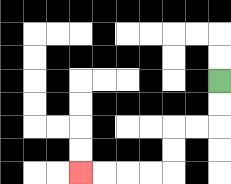{'start': '[9, 3]', 'end': '[3, 7]', 'path_directions': 'D,D,L,L,D,D,L,L,L,L', 'path_coordinates': '[[9, 3], [9, 4], [9, 5], [8, 5], [7, 5], [7, 6], [7, 7], [6, 7], [5, 7], [4, 7], [3, 7]]'}